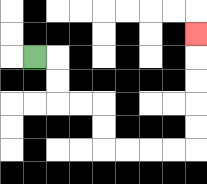{'start': '[1, 2]', 'end': '[8, 1]', 'path_directions': 'R,D,D,R,R,D,D,R,R,R,R,U,U,U,U,U', 'path_coordinates': '[[1, 2], [2, 2], [2, 3], [2, 4], [3, 4], [4, 4], [4, 5], [4, 6], [5, 6], [6, 6], [7, 6], [8, 6], [8, 5], [8, 4], [8, 3], [8, 2], [8, 1]]'}